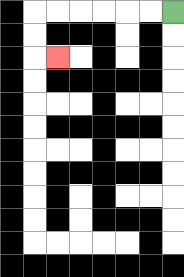{'start': '[7, 0]', 'end': '[2, 2]', 'path_directions': 'L,L,L,L,L,L,D,D,R', 'path_coordinates': '[[7, 0], [6, 0], [5, 0], [4, 0], [3, 0], [2, 0], [1, 0], [1, 1], [1, 2], [2, 2]]'}